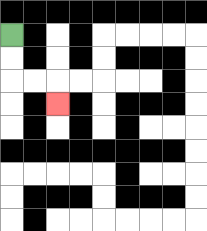{'start': '[0, 1]', 'end': '[2, 4]', 'path_directions': 'D,D,R,R,D', 'path_coordinates': '[[0, 1], [0, 2], [0, 3], [1, 3], [2, 3], [2, 4]]'}